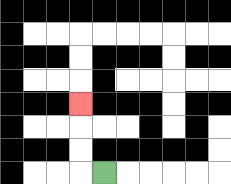{'start': '[4, 7]', 'end': '[3, 4]', 'path_directions': 'L,U,U,U', 'path_coordinates': '[[4, 7], [3, 7], [3, 6], [3, 5], [3, 4]]'}